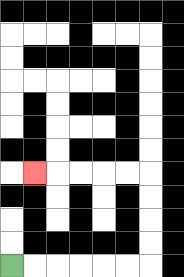{'start': '[0, 11]', 'end': '[1, 7]', 'path_directions': 'R,R,R,R,R,R,U,U,U,U,L,L,L,L,L', 'path_coordinates': '[[0, 11], [1, 11], [2, 11], [3, 11], [4, 11], [5, 11], [6, 11], [6, 10], [6, 9], [6, 8], [6, 7], [5, 7], [4, 7], [3, 7], [2, 7], [1, 7]]'}